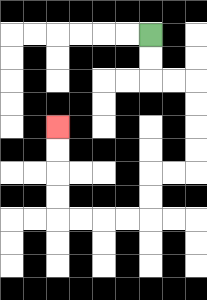{'start': '[6, 1]', 'end': '[2, 5]', 'path_directions': 'D,D,R,R,D,D,D,D,L,L,D,D,L,L,L,L,U,U,U,U', 'path_coordinates': '[[6, 1], [6, 2], [6, 3], [7, 3], [8, 3], [8, 4], [8, 5], [8, 6], [8, 7], [7, 7], [6, 7], [6, 8], [6, 9], [5, 9], [4, 9], [3, 9], [2, 9], [2, 8], [2, 7], [2, 6], [2, 5]]'}